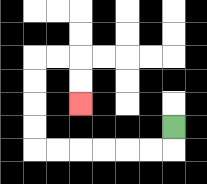{'start': '[7, 5]', 'end': '[3, 4]', 'path_directions': 'D,L,L,L,L,L,L,U,U,U,U,R,R,D,D', 'path_coordinates': '[[7, 5], [7, 6], [6, 6], [5, 6], [4, 6], [3, 6], [2, 6], [1, 6], [1, 5], [1, 4], [1, 3], [1, 2], [2, 2], [3, 2], [3, 3], [3, 4]]'}